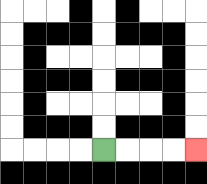{'start': '[4, 6]', 'end': '[8, 6]', 'path_directions': 'R,R,R,R', 'path_coordinates': '[[4, 6], [5, 6], [6, 6], [7, 6], [8, 6]]'}